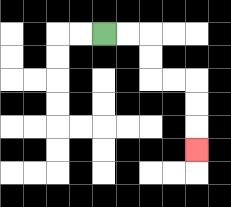{'start': '[4, 1]', 'end': '[8, 6]', 'path_directions': 'R,R,D,D,R,R,D,D,D', 'path_coordinates': '[[4, 1], [5, 1], [6, 1], [6, 2], [6, 3], [7, 3], [8, 3], [8, 4], [8, 5], [8, 6]]'}